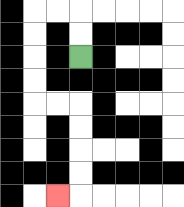{'start': '[3, 2]', 'end': '[2, 8]', 'path_directions': 'U,U,L,L,D,D,D,D,R,R,D,D,D,D,L', 'path_coordinates': '[[3, 2], [3, 1], [3, 0], [2, 0], [1, 0], [1, 1], [1, 2], [1, 3], [1, 4], [2, 4], [3, 4], [3, 5], [3, 6], [3, 7], [3, 8], [2, 8]]'}